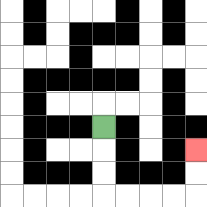{'start': '[4, 5]', 'end': '[8, 6]', 'path_directions': 'D,D,D,R,R,R,R,U,U', 'path_coordinates': '[[4, 5], [4, 6], [4, 7], [4, 8], [5, 8], [6, 8], [7, 8], [8, 8], [8, 7], [8, 6]]'}